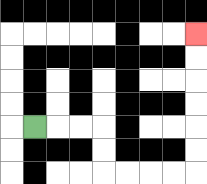{'start': '[1, 5]', 'end': '[8, 1]', 'path_directions': 'R,R,R,D,D,R,R,R,R,U,U,U,U,U,U', 'path_coordinates': '[[1, 5], [2, 5], [3, 5], [4, 5], [4, 6], [4, 7], [5, 7], [6, 7], [7, 7], [8, 7], [8, 6], [8, 5], [8, 4], [8, 3], [8, 2], [8, 1]]'}